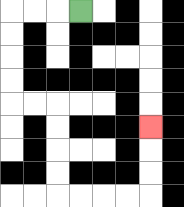{'start': '[3, 0]', 'end': '[6, 5]', 'path_directions': 'L,L,L,D,D,D,D,R,R,D,D,D,D,R,R,R,R,U,U,U', 'path_coordinates': '[[3, 0], [2, 0], [1, 0], [0, 0], [0, 1], [0, 2], [0, 3], [0, 4], [1, 4], [2, 4], [2, 5], [2, 6], [2, 7], [2, 8], [3, 8], [4, 8], [5, 8], [6, 8], [6, 7], [6, 6], [6, 5]]'}